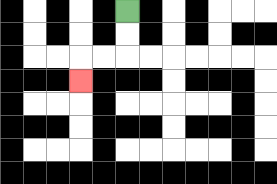{'start': '[5, 0]', 'end': '[3, 3]', 'path_directions': 'D,D,L,L,D', 'path_coordinates': '[[5, 0], [5, 1], [5, 2], [4, 2], [3, 2], [3, 3]]'}